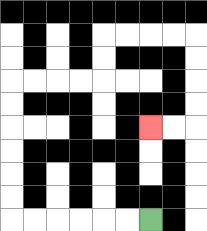{'start': '[6, 9]', 'end': '[6, 5]', 'path_directions': 'L,L,L,L,L,L,U,U,U,U,U,U,R,R,R,R,U,U,R,R,R,R,D,D,D,D,L,L', 'path_coordinates': '[[6, 9], [5, 9], [4, 9], [3, 9], [2, 9], [1, 9], [0, 9], [0, 8], [0, 7], [0, 6], [0, 5], [0, 4], [0, 3], [1, 3], [2, 3], [3, 3], [4, 3], [4, 2], [4, 1], [5, 1], [6, 1], [7, 1], [8, 1], [8, 2], [8, 3], [8, 4], [8, 5], [7, 5], [6, 5]]'}